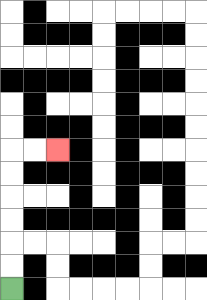{'start': '[0, 12]', 'end': '[2, 6]', 'path_directions': 'U,U,U,U,U,U,R,R', 'path_coordinates': '[[0, 12], [0, 11], [0, 10], [0, 9], [0, 8], [0, 7], [0, 6], [1, 6], [2, 6]]'}